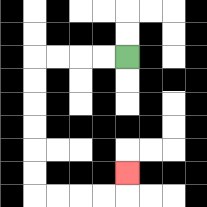{'start': '[5, 2]', 'end': '[5, 7]', 'path_directions': 'L,L,L,L,D,D,D,D,D,D,R,R,R,R,U', 'path_coordinates': '[[5, 2], [4, 2], [3, 2], [2, 2], [1, 2], [1, 3], [1, 4], [1, 5], [1, 6], [1, 7], [1, 8], [2, 8], [3, 8], [4, 8], [5, 8], [5, 7]]'}